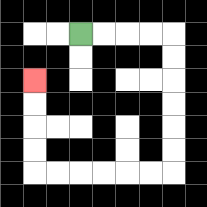{'start': '[3, 1]', 'end': '[1, 3]', 'path_directions': 'R,R,R,R,D,D,D,D,D,D,L,L,L,L,L,L,U,U,U,U', 'path_coordinates': '[[3, 1], [4, 1], [5, 1], [6, 1], [7, 1], [7, 2], [7, 3], [7, 4], [7, 5], [7, 6], [7, 7], [6, 7], [5, 7], [4, 7], [3, 7], [2, 7], [1, 7], [1, 6], [1, 5], [1, 4], [1, 3]]'}